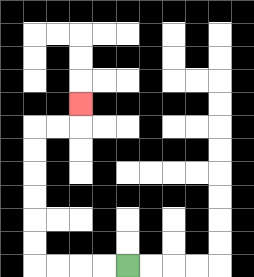{'start': '[5, 11]', 'end': '[3, 4]', 'path_directions': 'L,L,L,L,U,U,U,U,U,U,R,R,U', 'path_coordinates': '[[5, 11], [4, 11], [3, 11], [2, 11], [1, 11], [1, 10], [1, 9], [1, 8], [1, 7], [1, 6], [1, 5], [2, 5], [3, 5], [3, 4]]'}